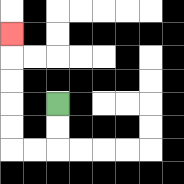{'start': '[2, 4]', 'end': '[0, 1]', 'path_directions': 'D,D,L,L,U,U,U,U,U', 'path_coordinates': '[[2, 4], [2, 5], [2, 6], [1, 6], [0, 6], [0, 5], [0, 4], [0, 3], [0, 2], [0, 1]]'}